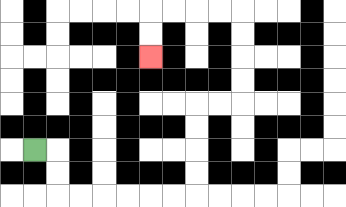{'start': '[1, 6]', 'end': '[6, 2]', 'path_directions': 'R,D,D,R,R,R,R,R,R,U,U,U,U,R,R,U,U,U,U,L,L,L,L,D,D', 'path_coordinates': '[[1, 6], [2, 6], [2, 7], [2, 8], [3, 8], [4, 8], [5, 8], [6, 8], [7, 8], [8, 8], [8, 7], [8, 6], [8, 5], [8, 4], [9, 4], [10, 4], [10, 3], [10, 2], [10, 1], [10, 0], [9, 0], [8, 0], [7, 0], [6, 0], [6, 1], [6, 2]]'}